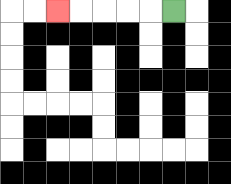{'start': '[7, 0]', 'end': '[2, 0]', 'path_directions': 'L,L,L,L,L', 'path_coordinates': '[[7, 0], [6, 0], [5, 0], [4, 0], [3, 0], [2, 0]]'}